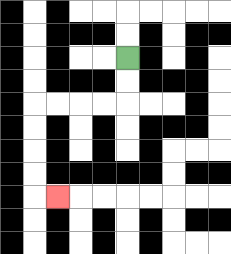{'start': '[5, 2]', 'end': '[2, 8]', 'path_directions': 'D,D,L,L,L,L,D,D,D,D,R', 'path_coordinates': '[[5, 2], [5, 3], [5, 4], [4, 4], [3, 4], [2, 4], [1, 4], [1, 5], [1, 6], [1, 7], [1, 8], [2, 8]]'}